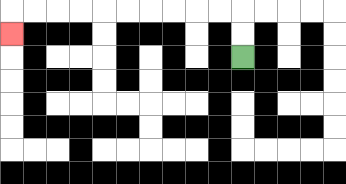{'start': '[10, 2]', 'end': '[0, 1]', 'path_directions': 'U,U,L,L,L,L,L,L,L,L,L,L,D', 'path_coordinates': '[[10, 2], [10, 1], [10, 0], [9, 0], [8, 0], [7, 0], [6, 0], [5, 0], [4, 0], [3, 0], [2, 0], [1, 0], [0, 0], [0, 1]]'}